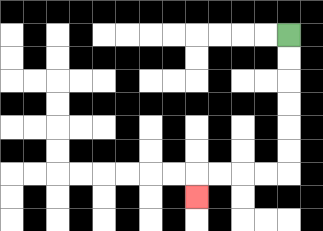{'start': '[12, 1]', 'end': '[8, 8]', 'path_directions': 'D,D,D,D,D,D,L,L,L,L,D', 'path_coordinates': '[[12, 1], [12, 2], [12, 3], [12, 4], [12, 5], [12, 6], [12, 7], [11, 7], [10, 7], [9, 7], [8, 7], [8, 8]]'}